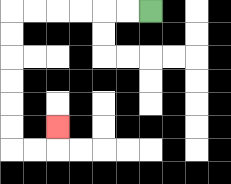{'start': '[6, 0]', 'end': '[2, 5]', 'path_directions': 'L,L,L,L,L,L,D,D,D,D,D,D,R,R,U', 'path_coordinates': '[[6, 0], [5, 0], [4, 0], [3, 0], [2, 0], [1, 0], [0, 0], [0, 1], [0, 2], [0, 3], [0, 4], [0, 5], [0, 6], [1, 6], [2, 6], [2, 5]]'}